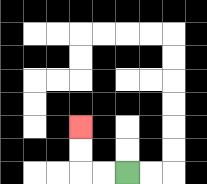{'start': '[5, 7]', 'end': '[3, 5]', 'path_directions': 'L,L,U,U', 'path_coordinates': '[[5, 7], [4, 7], [3, 7], [3, 6], [3, 5]]'}